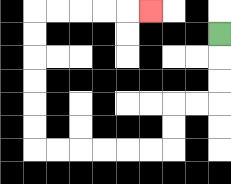{'start': '[9, 1]', 'end': '[6, 0]', 'path_directions': 'D,D,D,L,L,D,D,L,L,L,L,L,L,U,U,U,U,U,U,R,R,R,R,R', 'path_coordinates': '[[9, 1], [9, 2], [9, 3], [9, 4], [8, 4], [7, 4], [7, 5], [7, 6], [6, 6], [5, 6], [4, 6], [3, 6], [2, 6], [1, 6], [1, 5], [1, 4], [1, 3], [1, 2], [1, 1], [1, 0], [2, 0], [3, 0], [4, 0], [5, 0], [6, 0]]'}